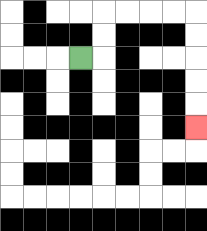{'start': '[3, 2]', 'end': '[8, 5]', 'path_directions': 'R,U,U,R,R,R,R,D,D,D,D,D', 'path_coordinates': '[[3, 2], [4, 2], [4, 1], [4, 0], [5, 0], [6, 0], [7, 0], [8, 0], [8, 1], [8, 2], [8, 3], [8, 4], [8, 5]]'}